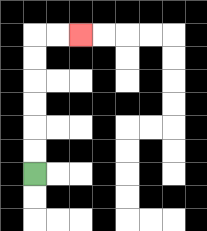{'start': '[1, 7]', 'end': '[3, 1]', 'path_directions': 'U,U,U,U,U,U,R,R', 'path_coordinates': '[[1, 7], [1, 6], [1, 5], [1, 4], [1, 3], [1, 2], [1, 1], [2, 1], [3, 1]]'}